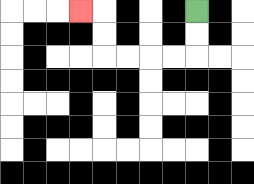{'start': '[8, 0]', 'end': '[3, 0]', 'path_directions': 'D,D,L,L,L,L,U,U,L', 'path_coordinates': '[[8, 0], [8, 1], [8, 2], [7, 2], [6, 2], [5, 2], [4, 2], [4, 1], [4, 0], [3, 0]]'}